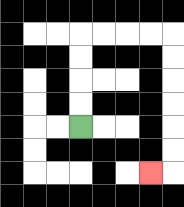{'start': '[3, 5]', 'end': '[6, 7]', 'path_directions': 'U,U,U,U,R,R,R,R,D,D,D,D,D,D,L', 'path_coordinates': '[[3, 5], [3, 4], [3, 3], [3, 2], [3, 1], [4, 1], [5, 1], [6, 1], [7, 1], [7, 2], [7, 3], [7, 4], [7, 5], [7, 6], [7, 7], [6, 7]]'}